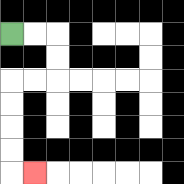{'start': '[0, 1]', 'end': '[1, 7]', 'path_directions': 'R,R,D,D,L,L,D,D,D,D,R', 'path_coordinates': '[[0, 1], [1, 1], [2, 1], [2, 2], [2, 3], [1, 3], [0, 3], [0, 4], [0, 5], [0, 6], [0, 7], [1, 7]]'}